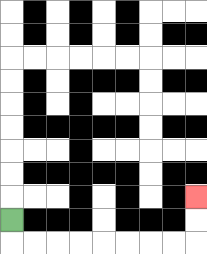{'start': '[0, 9]', 'end': '[8, 8]', 'path_directions': 'D,R,R,R,R,R,R,R,R,U,U', 'path_coordinates': '[[0, 9], [0, 10], [1, 10], [2, 10], [3, 10], [4, 10], [5, 10], [6, 10], [7, 10], [8, 10], [8, 9], [8, 8]]'}